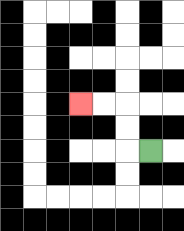{'start': '[6, 6]', 'end': '[3, 4]', 'path_directions': 'L,U,U,L,L', 'path_coordinates': '[[6, 6], [5, 6], [5, 5], [5, 4], [4, 4], [3, 4]]'}